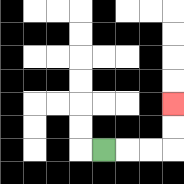{'start': '[4, 6]', 'end': '[7, 4]', 'path_directions': 'R,R,R,U,U', 'path_coordinates': '[[4, 6], [5, 6], [6, 6], [7, 6], [7, 5], [7, 4]]'}